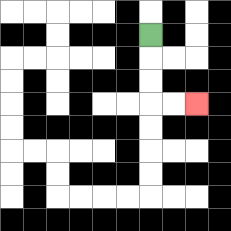{'start': '[6, 1]', 'end': '[8, 4]', 'path_directions': 'D,D,D,R,R', 'path_coordinates': '[[6, 1], [6, 2], [6, 3], [6, 4], [7, 4], [8, 4]]'}